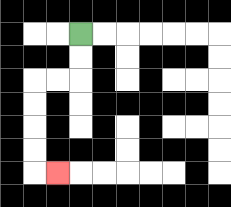{'start': '[3, 1]', 'end': '[2, 7]', 'path_directions': 'D,D,L,L,D,D,D,D,R', 'path_coordinates': '[[3, 1], [3, 2], [3, 3], [2, 3], [1, 3], [1, 4], [1, 5], [1, 6], [1, 7], [2, 7]]'}